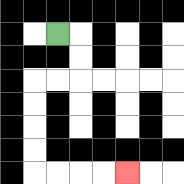{'start': '[2, 1]', 'end': '[5, 7]', 'path_directions': 'R,D,D,L,L,D,D,D,D,R,R,R,R', 'path_coordinates': '[[2, 1], [3, 1], [3, 2], [3, 3], [2, 3], [1, 3], [1, 4], [1, 5], [1, 6], [1, 7], [2, 7], [3, 7], [4, 7], [5, 7]]'}